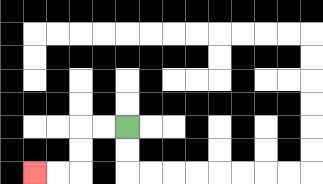{'start': '[5, 5]', 'end': '[1, 7]', 'path_directions': 'L,L,D,D,L,L', 'path_coordinates': '[[5, 5], [4, 5], [3, 5], [3, 6], [3, 7], [2, 7], [1, 7]]'}